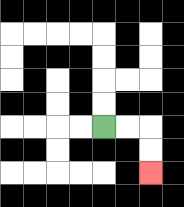{'start': '[4, 5]', 'end': '[6, 7]', 'path_directions': 'R,R,D,D', 'path_coordinates': '[[4, 5], [5, 5], [6, 5], [6, 6], [6, 7]]'}